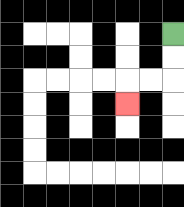{'start': '[7, 1]', 'end': '[5, 4]', 'path_directions': 'D,D,L,L,D', 'path_coordinates': '[[7, 1], [7, 2], [7, 3], [6, 3], [5, 3], [5, 4]]'}